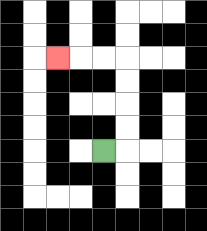{'start': '[4, 6]', 'end': '[2, 2]', 'path_directions': 'R,U,U,U,U,L,L,L', 'path_coordinates': '[[4, 6], [5, 6], [5, 5], [5, 4], [5, 3], [5, 2], [4, 2], [3, 2], [2, 2]]'}